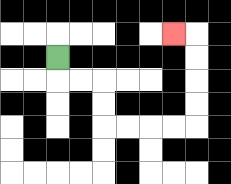{'start': '[2, 2]', 'end': '[7, 1]', 'path_directions': 'D,R,R,D,D,R,R,R,R,U,U,U,U,L', 'path_coordinates': '[[2, 2], [2, 3], [3, 3], [4, 3], [4, 4], [4, 5], [5, 5], [6, 5], [7, 5], [8, 5], [8, 4], [8, 3], [8, 2], [8, 1], [7, 1]]'}